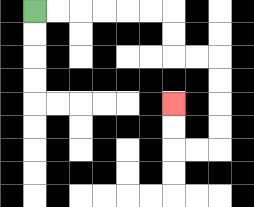{'start': '[1, 0]', 'end': '[7, 4]', 'path_directions': 'R,R,R,R,R,R,D,D,R,R,D,D,D,D,L,L,U,U', 'path_coordinates': '[[1, 0], [2, 0], [3, 0], [4, 0], [5, 0], [6, 0], [7, 0], [7, 1], [7, 2], [8, 2], [9, 2], [9, 3], [9, 4], [9, 5], [9, 6], [8, 6], [7, 6], [7, 5], [7, 4]]'}